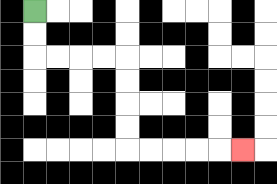{'start': '[1, 0]', 'end': '[10, 6]', 'path_directions': 'D,D,R,R,R,R,D,D,D,D,R,R,R,R,R', 'path_coordinates': '[[1, 0], [1, 1], [1, 2], [2, 2], [3, 2], [4, 2], [5, 2], [5, 3], [5, 4], [5, 5], [5, 6], [6, 6], [7, 6], [8, 6], [9, 6], [10, 6]]'}